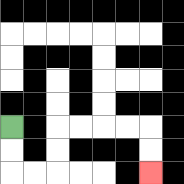{'start': '[0, 5]', 'end': '[6, 7]', 'path_directions': 'D,D,R,R,U,U,R,R,R,R,D,D', 'path_coordinates': '[[0, 5], [0, 6], [0, 7], [1, 7], [2, 7], [2, 6], [2, 5], [3, 5], [4, 5], [5, 5], [6, 5], [6, 6], [6, 7]]'}